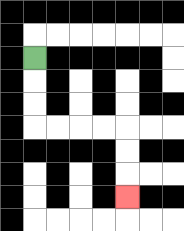{'start': '[1, 2]', 'end': '[5, 8]', 'path_directions': 'D,D,D,R,R,R,R,D,D,D', 'path_coordinates': '[[1, 2], [1, 3], [1, 4], [1, 5], [2, 5], [3, 5], [4, 5], [5, 5], [5, 6], [5, 7], [5, 8]]'}